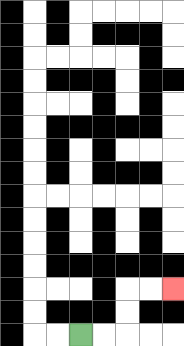{'start': '[3, 14]', 'end': '[7, 12]', 'path_directions': 'R,R,U,U,R,R', 'path_coordinates': '[[3, 14], [4, 14], [5, 14], [5, 13], [5, 12], [6, 12], [7, 12]]'}